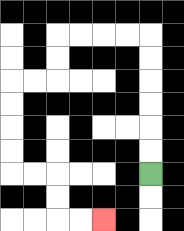{'start': '[6, 7]', 'end': '[4, 9]', 'path_directions': 'U,U,U,U,U,U,L,L,L,L,D,D,L,L,D,D,D,D,R,R,D,D,R,R', 'path_coordinates': '[[6, 7], [6, 6], [6, 5], [6, 4], [6, 3], [6, 2], [6, 1], [5, 1], [4, 1], [3, 1], [2, 1], [2, 2], [2, 3], [1, 3], [0, 3], [0, 4], [0, 5], [0, 6], [0, 7], [1, 7], [2, 7], [2, 8], [2, 9], [3, 9], [4, 9]]'}